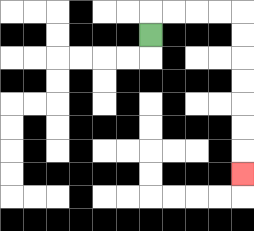{'start': '[6, 1]', 'end': '[10, 7]', 'path_directions': 'U,R,R,R,R,D,D,D,D,D,D,D', 'path_coordinates': '[[6, 1], [6, 0], [7, 0], [8, 0], [9, 0], [10, 0], [10, 1], [10, 2], [10, 3], [10, 4], [10, 5], [10, 6], [10, 7]]'}